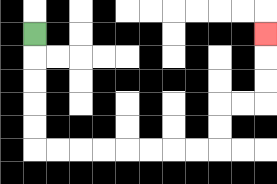{'start': '[1, 1]', 'end': '[11, 1]', 'path_directions': 'D,D,D,D,D,R,R,R,R,R,R,R,R,U,U,R,R,U,U,U', 'path_coordinates': '[[1, 1], [1, 2], [1, 3], [1, 4], [1, 5], [1, 6], [2, 6], [3, 6], [4, 6], [5, 6], [6, 6], [7, 6], [8, 6], [9, 6], [9, 5], [9, 4], [10, 4], [11, 4], [11, 3], [11, 2], [11, 1]]'}